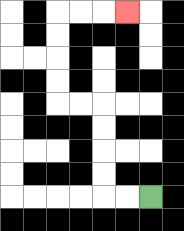{'start': '[6, 8]', 'end': '[5, 0]', 'path_directions': 'L,L,U,U,U,U,L,L,U,U,U,U,R,R,R', 'path_coordinates': '[[6, 8], [5, 8], [4, 8], [4, 7], [4, 6], [4, 5], [4, 4], [3, 4], [2, 4], [2, 3], [2, 2], [2, 1], [2, 0], [3, 0], [4, 0], [5, 0]]'}